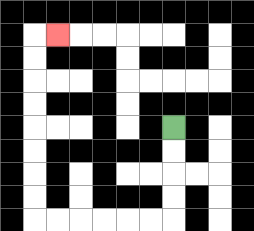{'start': '[7, 5]', 'end': '[2, 1]', 'path_directions': 'D,D,D,D,L,L,L,L,L,L,U,U,U,U,U,U,U,U,R', 'path_coordinates': '[[7, 5], [7, 6], [7, 7], [7, 8], [7, 9], [6, 9], [5, 9], [4, 9], [3, 9], [2, 9], [1, 9], [1, 8], [1, 7], [1, 6], [1, 5], [1, 4], [1, 3], [1, 2], [1, 1], [2, 1]]'}